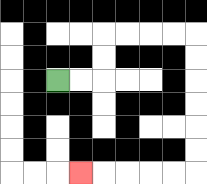{'start': '[2, 3]', 'end': '[3, 7]', 'path_directions': 'R,R,U,U,R,R,R,R,D,D,D,D,D,D,L,L,L,L,L', 'path_coordinates': '[[2, 3], [3, 3], [4, 3], [4, 2], [4, 1], [5, 1], [6, 1], [7, 1], [8, 1], [8, 2], [8, 3], [8, 4], [8, 5], [8, 6], [8, 7], [7, 7], [6, 7], [5, 7], [4, 7], [3, 7]]'}